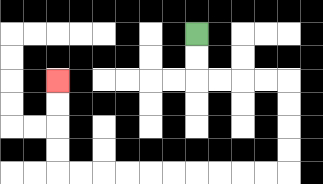{'start': '[8, 1]', 'end': '[2, 3]', 'path_directions': 'D,D,R,R,R,R,D,D,D,D,L,L,L,L,L,L,L,L,L,L,U,U,U,U', 'path_coordinates': '[[8, 1], [8, 2], [8, 3], [9, 3], [10, 3], [11, 3], [12, 3], [12, 4], [12, 5], [12, 6], [12, 7], [11, 7], [10, 7], [9, 7], [8, 7], [7, 7], [6, 7], [5, 7], [4, 7], [3, 7], [2, 7], [2, 6], [2, 5], [2, 4], [2, 3]]'}